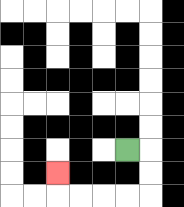{'start': '[5, 6]', 'end': '[2, 7]', 'path_directions': 'R,D,D,L,L,L,L,U', 'path_coordinates': '[[5, 6], [6, 6], [6, 7], [6, 8], [5, 8], [4, 8], [3, 8], [2, 8], [2, 7]]'}